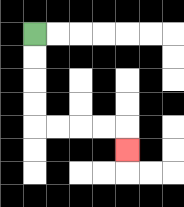{'start': '[1, 1]', 'end': '[5, 6]', 'path_directions': 'D,D,D,D,R,R,R,R,D', 'path_coordinates': '[[1, 1], [1, 2], [1, 3], [1, 4], [1, 5], [2, 5], [3, 5], [4, 5], [5, 5], [5, 6]]'}